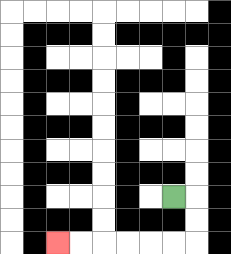{'start': '[7, 8]', 'end': '[2, 10]', 'path_directions': 'R,D,D,L,L,L,L,L,L', 'path_coordinates': '[[7, 8], [8, 8], [8, 9], [8, 10], [7, 10], [6, 10], [5, 10], [4, 10], [3, 10], [2, 10]]'}